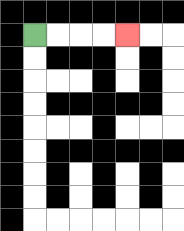{'start': '[1, 1]', 'end': '[5, 1]', 'path_directions': 'R,R,R,R', 'path_coordinates': '[[1, 1], [2, 1], [3, 1], [4, 1], [5, 1]]'}